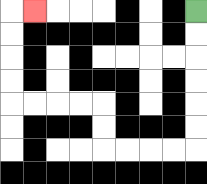{'start': '[8, 0]', 'end': '[1, 0]', 'path_directions': 'D,D,D,D,D,D,L,L,L,L,U,U,L,L,L,L,U,U,U,U,R', 'path_coordinates': '[[8, 0], [8, 1], [8, 2], [8, 3], [8, 4], [8, 5], [8, 6], [7, 6], [6, 6], [5, 6], [4, 6], [4, 5], [4, 4], [3, 4], [2, 4], [1, 4], [0, 4], [0, 3], [0, 2], [0, 1], [0, 0], [1, 0]]'}